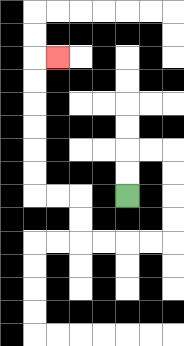{'start': '[5, 8]', 'end': '[2, 2]', 'path_directions': 'U,U,R,R,D,D,D,D,L,L,L,L,U,U,L,L,U,U,U,U,U,U,R', 'path_coordinates': '[[5, 8], [5, 7], [5, 6], [6, 6], [7, 6], [7, 7], [7, 8], [7, 9], [7, 10], [6, 10], [5, 10], [4, 10], [3, 10], [3, 9], [3, 8], [2, 8], [1, 8], [1, 7], [1, 6], [1, 5], [1, 4], [1, 3], [1, 2], [2, 2]]'}